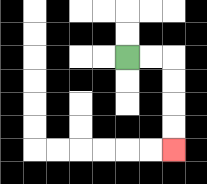{'start': '[5, 2]', 'end': '[7, 6]', 'path_directions': 'R,R,D,D,D,D', 'path_coordinates': '[[5, 2], [6, 2], [7, 2], [7, 3], [7, 4], [7, 5], [7, 6]]'}